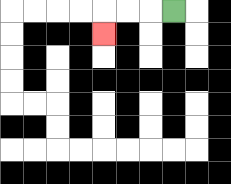{'start': '[7, 0]', 'end': '[4, 1]', 'path_directions': 'L,L,L,D', 'path_coordinates': '[[7, 0], [6, 0], [5, 0], [4, 0], [4, 1]]'}